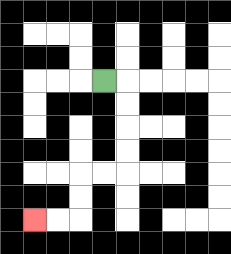{'start': '[4, 3]', 'end': '[1, 9]', 'path_directions': 'R,D,D,D,D,L,L,D,D,L,L', 'path_coordinates': '[[4, 3], [5, 3], [5, 4], [5, 5], [5, 6], [5, 7], [4, 7], [3, 7], [3, 8], [3, 9], [2, 9], [1, 9]]'}